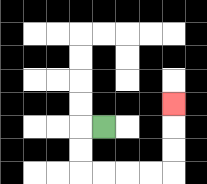{'start': '[4, 5]', 'end': '[7, 4]', 'path_directions': 'L,D,D,R,R,R,R,U,U,U', 'path_coordinates': '[[4, 5], [3, 5], [3, 6], [3, 7], [4, 7], [5, 7], [6, 7], [7, 7], [7, 6], [7, 5], [7, 4]]'}